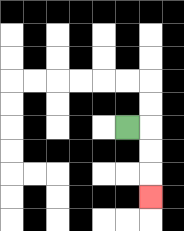{'start': '[5, 5]', 'end': '[6, 8]', 'path_directions': 'R,D,D,D', 'path_coordinates': '[[5, 5], [6, 5], [6, 6], [6, 7], [6, 8]]'}